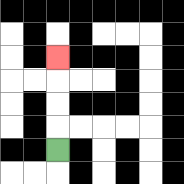{'start': '[2, 6]', 'end': '[2, 2]', 'path_directions': 'U,U,U,U', 'path_coordinates': '[[2, 6], [2, 5], [2, 4], [2, 3], [2, 2]]'}